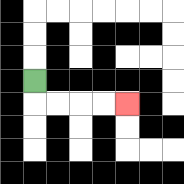{'start': '[1, 3]', 'end': '[5, 4]', 'path_directions': 'D,R,R,R,R', 'path_coordinates': '[[1, 3], [1, 4], [2, 4], [3, 4], [4, 4], [5, 4]]'}